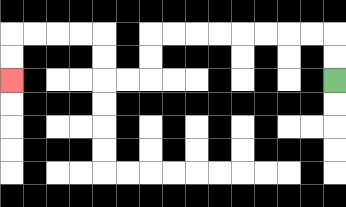{'start': '[14, 3]', 'end': '[0, 3]', 'path_directions': 'U,U,L,L,L,L,L,L,L,L,D,D,L,L,U,U,L,L,L,L,D,D', 'path_coordinates': '[[14, 3], [14, 2], [14, 1], [13, 1], [12, 1], [11, 1], [10, 1], [9, 1], [8, 1], [7, 1], [6, 1], [6, 2], [6, 3], [5, 3], [4, 3], [4, 2], [4, 1], [3, 1], [2, 1], [1, 1], [0, 1], [0, 2], [0, 3]]'}